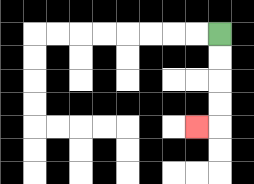{'start': '[9, 1]', 'end': '[8, 5]', 'path_directions': 'D,D,D,D,L', 'path_coordinates': '[[9, 1], [9, 2], [9, 3], [9, 4], [9, 5], [8, 5]]'}